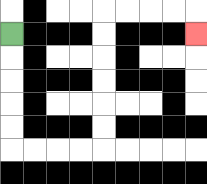{'start': '[0, 1]', 'end': '[8, 1]', 'path_directions': 'D,D,D,D,D,R,R,R,R,U,U,U,U,U,U,R,R,R,R,D', 'path_coordinates': '[[0, 1], [0, 2], [0, 3], [0, 4], [0, 5], [0, 6], [1, 6], [2, 6], [3, 6], [4, 6], [4, 5], [4, 4], [4, 3], [4, 2], [4, 1], [4, 0], [5, 0], [6, 0], [7, 0], [8, 0], [8, 1]]'}